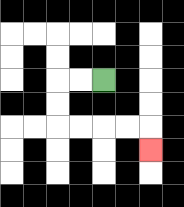{'start': '[4, 3]', 'end': '[6, 6]', 'path_directions': 'L,L,D,D,R,R,R,R,D', 'path_coordinates': '[[4, 3], [3, 3], [2, 3], [2, 4], [2, 5], [3, 5], [4, 5], [5, 5], [6, 5], [6, 6]]'}